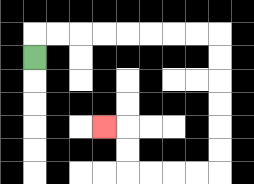{'start': '[1, 2]', 'end': '[4, 5]', 'path_directions': 'U,R,R,R,R,R,R,R,R,D,D,D,D,D,D,L,L,L,L,U,U,L', 'path_coordinates': '[[1, 2], [1, 1], [2, 1], [3, 1], [4, 1], [5, 1], [6, 1], [7, 1], [8, 1], [9, 1], [9, 2], [9, 3], [9, 4], [9, 5], [9, 6], [9, 7], [8, 7], [7, 7], [6, 7], [5, 7], [5, 6], [5, 5], [4, 5]]'}